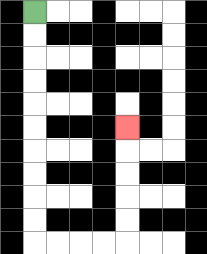{'start': '[1, 0]', 'end': '[5, 5]', 'path_directions': 'D,D,D,D,D,D,D,D,D,D,R,R,R,R,U,U,U,U,U', 'path_coordinates': '[[1, 0], [1, 1], [1, 2], [1, 3], [1, 4], [1, 5], [1, 6], [1, 7], [1, 8], [1, 9], [1, 10], [2, 10], [3, 10], [4, 10], [5, 10], [5, 9], [5, 8], [5, 7], [5, 6], [5, 5]]'}